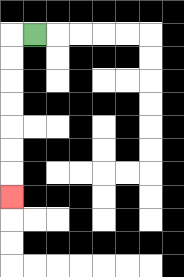{'start': '[1, 1]', 'end': '[0, 8]', 'path_directions': 'L,D,D,D,D,D,D,D', 'path_coordinates': '[[1, 1], [0, 1], [0, 2], [0, 3], [0, 4], [0, 5], [0, 6], [0, 7], [0, 8]]'}